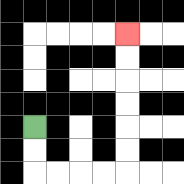{'start': '[1, 5]', 'end': '[5, 1]', 'path_directions': 'D,D,R,R,R,R,U,U,U,U,U,U', 'path_coordinates': '[[1, 5], [1, 6], [1, 7], [2, 7], [3, 7], [4, 7], [5, 7], [5, 6], [5, 5], [5, 4], [5, 3], [5, 2], [5, 1]]'}